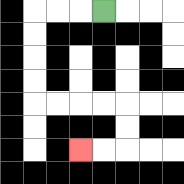{'start': '[4, 0]', 'end': '[3, 6]', 'path_directions': 'L,L,L,D,D,D,D,R,R,R,R,D,D,L,L', 'path_coordinates': '[[4, 0], [3, 0], [2, 0], [1, 0], [1, 1], [1, 2], [1, 3], [1, 4], [2, 4], [3, 4], [4, 4], [5, 4], [5, 5], [5, 6], [4, 6], [3, 6]]'}